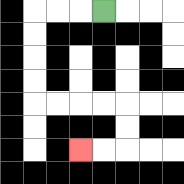{'start': '[4, 0]', 'end': '[3, 6]', 'path_directions': 'L,L,L,D,D,D,D,R,R,R,R,D,D,L,L', 'path_coordinates': '[[4, 0], [3, 0], [2, 0], [1, 0], [1, 1], [1, 2], [1, 3], [1, 4], [2, 4], [3, 4], [4, 4], [5, 4], [5, 5], [5, 6], [4, 6], [3, 6]]'}